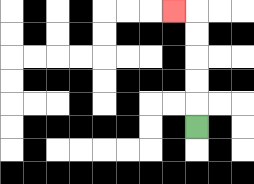{'start': '[8, 5]', 'end': '[7, 0]', 'path_directions': 'U,U,U,U,U,L', 'path_coordinates': '[[8, 5], [8, 4], [8, 3], [8, 2], [8, 1], [8, 0], [7, 0]]'}